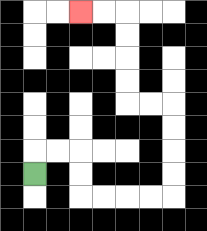{'start': '[1, 7]', 'end': '[3, 0]', 'path_directions': 'U,R,R,D,D,R,R,R,R,U,U,U,U,L,L,U,U,U,U,L,L', 'path_coordinates': '[[1, 7], [1, 6], [2, 6], [3, 6], [3, 7], [3, 8], [4, 8], [5, 8], [6, 8], [7, 8], [7, 7], [7, 6], [7, 5], [7, 4], [6, 4], [5, 4], [5, 3], [5, 2], [5, 1], [5, 0], [4, 0], [3, 0]]'}